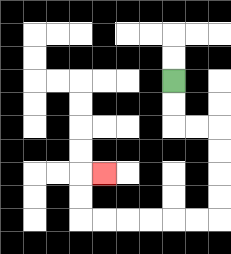{'start': '[7, 3]', 'end': '[4, 7]', 'path_directions': 'D,D,R,R,D,D,D,D,L,L,L,L,L,L,U,U,R', 'path_coordinates': '[[7, 3], [7, 4], [7, 5], [8, 5], [9, 5], [9, 6], [9, 7], [9, 8], [9, 9], [8, 9], [7, 9], [6, 9], [5, 9], [4, 9], [3, 9], [3, 8], [3, 7], [4, 7]]'}